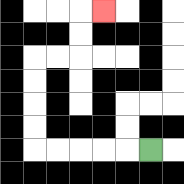{'start': '[6, 6]', 'end': '[4, 0]', 'path_directions': 'L,L,L,L,L,U,U,U,U,R,R,U,U,R', 'path_coordinates': '[[6, 6], [5, 6], [4, 6], [3, 6], [2, 6], [1, 6], [1, 5], [1, 4], [1, 3], [1, 2], [2, 2], [3, 2], [3, 1], [3, 0], [4, 0]]'}